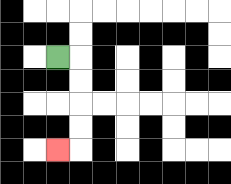{'start': '[2, 2]', 'end': '[2, 6]', 'path_directions': 'R,D,D,D,D,L', 'path_coordinates': '[[2, 2], [3, 2], [3, 3], [3, 4], [3, 5], [3, 6], [2, 6]]'}